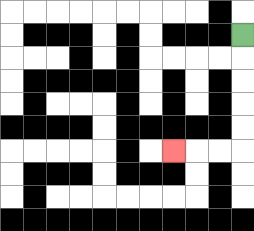{'start': '[10, 1]', 'end': '[7, 6]', 'path_directions': 'D,D,D,D,D,L,L,L', 'path_coordinates': '[[10, 1], [10, 2], [10, 3], [10, 4], [10, 5], [10, 6], [9, 6], [8, 6], [7, 6]]'}